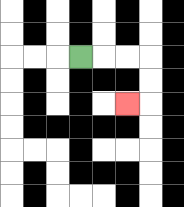{'start': '[3, 2]', 'end': '[5, 4]', 'path_directions': 'R,R,R,D,D,L', 'path_coordinates': '[[3, 2], [4, 2], [5, 2], [6, 2], [6, 3], [6, 4], [5, 4]]'}